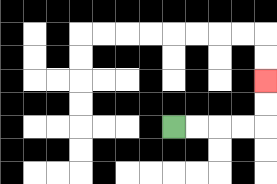{'start': '[7, 5]', 'end': '[11, 3]', 'path_directions': 'R,R,R,R,U,U', 'path_coordinates': '[[7, 5], [8, 5], [9, 5], [10, 5], [11, 5], [11, 4], [11, 3]]'}